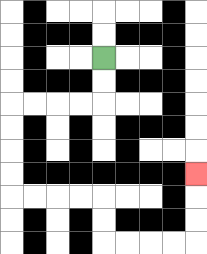{'start': '[4, 2]', 'end': '[8, 7]', 'path_directions': 'D,D,L,L,L,L,D,D,D,D,R,R,R,R,D,D,R,R,R,R,U,U,U', 'path_coordinates': '[[4, 2], [4, 3], [4, 4], [3, 4], [2, 4], [1, 4], [0, 4], [0, 5], [0, 6], [0, 7], [0, 8], [1, 8], [2, 8], [3, 8], [4, 8], [4, 9], [4, 10], [5, 10], [6, 10], [7, 10], [8, 10], [8, 9], [8, 8], [8, 7]]'}